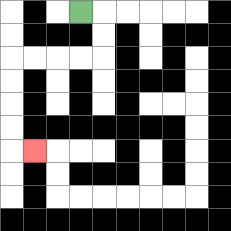{'start': '[3, 0]', 'end': '[1, 6]', 'path_directions': 'R,D,D,L,L,L,L,D,D,D,D,R', 'path_coordinates': '[[3, 0], [4, 0], [4, 1], [4, 2], [3, 2], [2, 2], [1, 2], [0, 2], [0, 3], [0, 4], [0, 5], [0, 6], [1, 6]]'}